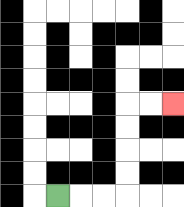{'start': '[2, 8]', 'end': '[7, 4]', 'path_directions': 'R,R,R,U,U,U,U,R,R', 'path_coordinates': '[[2, 8], [3, 8], [4, 8], [5, 8], [5, 7], [5, 6], [5, 5], [5, 4], [6, 4], [7, 4]]'}